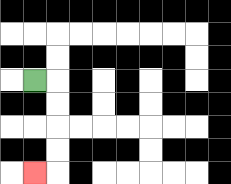{'start': '[1, 3]', 'end': '[1, 7]', 'path_directions': 'R,D,D,D,D,L', 'path_coordinates': '[[1, 3], [2, 3], [2, 4], [2, 5], [2, 6], [2, 7], [1, 7]]'}